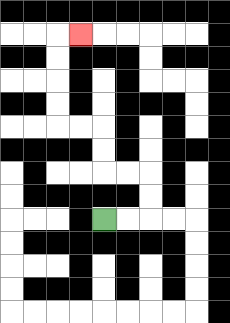{'start': '[4, 9]', 'end': '[3, 1]', 'path_directions': 'R,R,U,U,L,L,U,U,L,L,U,U,U,U,R', 'path_coordinates': '[[4, 9], [5, 9], [6, 9], [6, 8], [6, 7], [5, 7], [4, 7], [4, 6], [4, 5], [3, 5], [2, 5], [2, 4], [2, 3], [2, 2], [2, 1], [3, 1]]'}